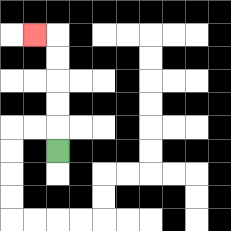{'start': '[2, 6]', 'end': '[1, 1]', 'path_directions': 'U,U,U,U,U,L', 'path_coordinates': '[[2, 6], [2, 5], [2, 4], [2, 3], [2, 2], [2, 1], [1, 1]]'}